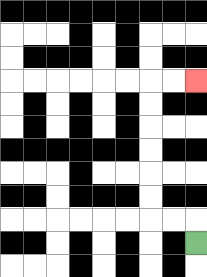{'start': '[8, 10]', 'end': '[8, 3]', 'path_directions': 'U,L,L,U,U,U,U,U,U,R,R', 'path_coordinates': '[[8, 10], [8, 9], [7, 9], [6, 9], [6, 8], [6, 7], [6, 6], [6, 5], [6, 4], [6, 3], [7, 3], [8, 3]]'}